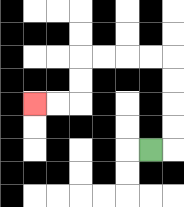{'start': '[6, 6]', 'end': '[1, 4]', 'path_directions': 'R,U,U,U,U,L,L,L,L,D,D,L,L', 'path_coordinates': '[[6, 6], [7, 6], [7, 5], [7, 4], [7, 3], [7, 2], [6, 2], [5, 2], [4, 2], [3, 2], [3, 3], [3, 4], [2, 4], [1, 4]]'}